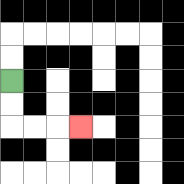{'start': '[0, 3]', 'end': '[3, 5]', 'path_directions': 'D,D,R,R,R', 'path_coordinates': '[[0, 3], [0, 4], [0, 5], [1, 5], [2, 5], [3, 5]]'}